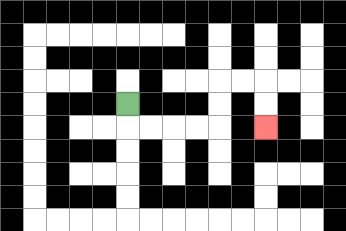{'start': '[5, 4]', 'end': '[11, 5]', 'path_directions': 'D,R,R,R,R,U,U,R,R,D,D', 'path_coordinates': '[[5, 4], [5, 5], [6, 5], [7, 5], [8, 5], [9, 5], [9, 4], [9, 3], [10, 3], [11, 3], [11, 4], [11, 5]]'}